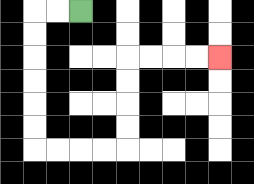{'start': '[3, 0]', 'end': '[9, 2]', 'path_directions': 'L,L,D,D,D,D,D,D,R,R,R,R,U,U,U,U,R,R,R,R', 'path_coordinates': '[[3, 0], [2, 0], [1, 0], [1, 1], [1, 2], [1, 3], [1, 4], [1, 5], [1, 6], [2, 6], [3, 6], [4, 6], [5, 6], [5, 5], [5, 4], [5, 3], [5, 2], [6, 2], [7, 2], [8, 2], [9, 2]]'}